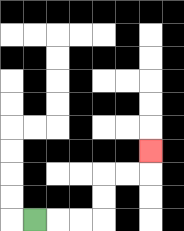{'start': '[1, 9]', 'end': '[6, 6]', 'path_directions': 'R,R,R,U,U,R,R,U', 'path_coordinates': '[[1, 9], [2, 9], [3, 9], [4, 9], [4, 8], [4, 7], [5, 7], [6, 7], [6, 6]]'}